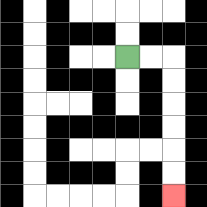{'start': '[5, 2]', 'end': '[7, 8]', 'path_directions': 'R,R,D,D,D,D,D,D', 'path_coordinates': '[[5, 2], [6, 2], [7, 2], [7, 3], [7, 4], [7, 5], [7, 6], [7, 7], [7, 8]]'}